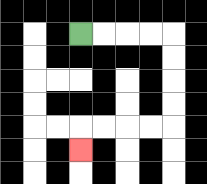{'start': '[3, 1]', 'end': '[3, 6]', 'path_directions': 'R,R,R,R,D,D,D,D,L,L,L,L,D', 'path_coordinates': '[[3, 1], [4, 1], [5, 1], [6, 1], [7, 1], [7, 2], [7, 3], [7, 4], [7, 5], [6, 5], [5, 5], [4, 5], [3, 5], [3, 6]]'}